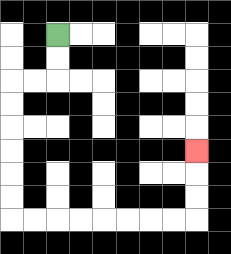{'start': '[2, 1]', 'end': '[8, 6]', 'path_directions': 'D,D,L,L,D,D,D,D,D,D,R,R,R,R,R,R,R,R,U,U,U', 'path_coordinates': '[[2, 1], [2, 2], [2, 3], [1, 3], [0, 3], [0, 4], [0, 5], [0, 6], [0, 7], [0, 8], [0, 9], [1, 9], [2, 9], [3, 9], [4, 9], [5, 9], [6, 9], [7, 9], [8, 9], [8, 8], [8, 7], [8, 6]]'}